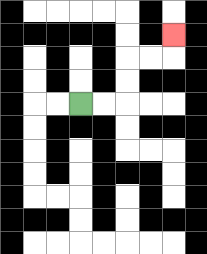{'start': '[3, 4]', 'end': '[7, 1]', 'path_directions': 'R,R,U,U,R,R,U', 'path_coordinates': '[[3, 4], [4, 4], [5, 4], [5, 3], [5, 2], [6, 2], [7, 2], [7, 1]]'}